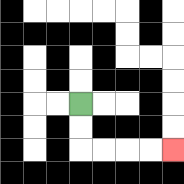{'start': '[3, 4]', 'end': '[7, 6]', 'path_directions': 'D,D,R,R,R,R', 'path_coordinates': '[[3, 4], [3, 5], [3, 6], [4, 6], [5, 6], [6, 6], [7, 6]]'}